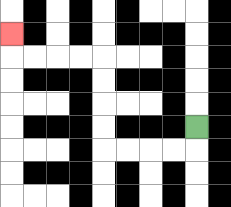{'start': '[8, 5]', 'end': '[0, 1]', 'path_directions': 'D,L,L,L,L,U,U,U,U,L,L,L,L,U', 'path_coordinates': '[[8, 5], [8, 6], [7, 6], [6, 6], [5, 6], [4, 6], [4, 5], [4, 4], [4, 3], [4, 2], [3, 2], [2, 2], [1, 2], [0, 2], [0, 1]]'}